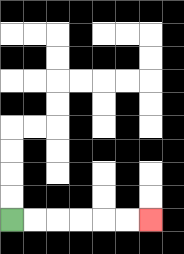{'start': '[0, 9]', 'end': '[6, 9]', 'path_directions': 'R,R,R,R,R,R', 'path_coordinates': '[[0, 9], [1, 9], [2, 9], [3, 9], [4, 9], [5, 9], [6, 9]]'}